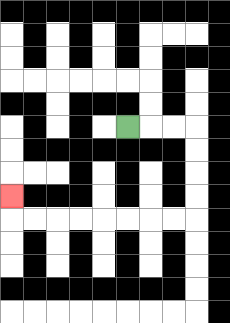{'start': '[5, 5]', 'end': '[0, 8]', 'path_directions': 'R,R,R,D,D,D,D,L,L,L,L,L,L,L,L,U', 'path_coordinates': '[[5, 5], [6, 5], [7, 5], [8, 5], [8, 6], [8, 7], [8, 8], [8, 9], [7, 9], [6, 9], [5, 9], [4, 9], [3, 9], [2, 9], [1, 9], [0, 9], [0, 8]]'}